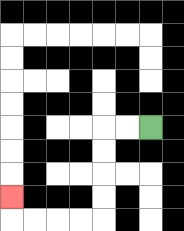{'start': '[6, 5]', 'end': '[0, 8]', 'path_directions': 'L,L,D,D,D,D,L,L,L,L,U', 'path_coordinates': '[[6, 5], [5, 5], [4, 5], [4, 6], [4, 7], [4, 8], [4, 9], [3, 9], [2, 9], [1, 9], [0, 9], [0, 8]]'}